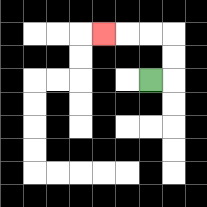{'start': '[6, 3]', 'end': '[4, 1]', 'path_directions': 'R,U,U,L,L,L', 'path_coordinates': '[[6, 3], [7, 3], [7, 2], [7, 1], [6, 1], [5, 1], [4, 1]]'}